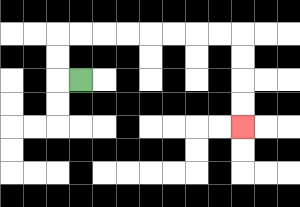{'start': '[3, 3]', 'end': '[10, 5]', 'path_directions': 'L,U,U,R,R,R,R,R,R,R,R,D,D,D,D', 'path_coordinates': '[[3, 3], [2, 3], [2, 2], [2, 1], [3, 1], [4, 1], [5, 1], [6, 1], [7, 1], [8, 1], [9, 1], [10, 1], [10, 2], [10, 3], [10, 4], [10, 5]]'}